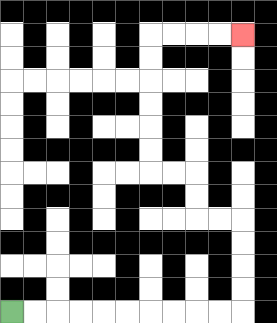{'start': '[0, 13]', 'end': '[10, 1]', 'path_directions': 'R,R,R,R,R,R,R,R,R,R,U,U,U,U,L,L,U,U,L,L,U,U,U,U,U,U,R,R,R,R', 'path_coordinates': '[[0, 13], [1, 13], [2, 13], [3, 13], [4, 13], [5, 13], [6, 13], [7, 13], [8, 13], [9, 13], [10, 13], [10, 12], [10, 11], [10, 10], [10, 9], [9, 9], [8, 9], [8, 8], [8, 7], [7, 7], [6, 7], [6, 6], [6, 5], [6, 4], [6, 3], [6, 2], [6, 1], [7, 1], [8, 1], [9, 1], [10, 1]]'}